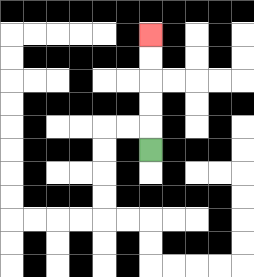{'start': '[6, 6]', 'end': '[6, 1]', 'path_directions': 'U,U,U,U,U', 'path_coordinates': '[[6, 6], [6, 5], [6, 4], [6, 3], [6, 2], [6, 1]]'}